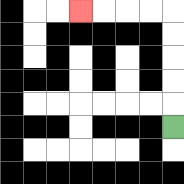{'start': '[7, 5]', 'end': '[3, 0]', 'path_directions': 'U,U,U,U,U,L,L,L,L', 'path_coordinates': '[[7, 5], [7, 4], [7, 3], [7, 2], [7, 1], [7, 0], [6, 0], [5, 0], [4, 0], [3, 0]]'}